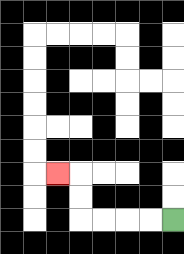{'start': '[7, 9]', 'end': '[2, 7]', 'path_directions': 'L,L,L,L,U,U,L', 'path_coordinates': '[[7, 9], [6, 9], [5, 9], [4, 9], [3, 9], [3, 8], [3, 7], [2, 7]]'}